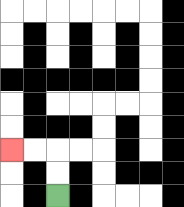{'start': '[2, 8]', 'end': '[0, 6]', 'path_directions': 'U,U,L,L', 'path_coordinates': '[[2, 8], [2, 7], [2, 6], [1, 6], [0, 6]]'}